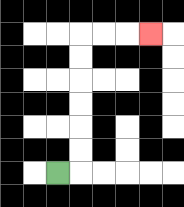{'start': '[2, 7]', 'end': '[6, 1]', 'path_directions': 'R,U,U,U,U,U,U,R,R,R', 'path_coordinates': '[[2, 7], [3, 7], [3, 6], [3, 5], [3, 4], [3, 3], [3, 2], [3, 1], [4, 1], [5, 1], [6, 1]]'}